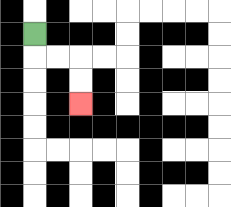{'start': '[1, 1]', 'end': '[3, 4]', 'path_directions': 'D,R,R,D,D', 'path_coordinates': '[[1, 1], [1, 2], [2, 2], [3, 2], [3, 3], [3, 4]]'}